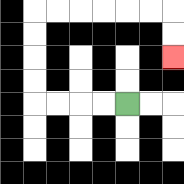{'start': '[5, 4]', 'end': '[7, 2]', 'path_directions': 'L,L,L,L,U,U,U,U,R,R,R,R,R,R,D,D', 'path_coordinates': '[[5, 4], [4, 4], [3, 4], [2, 4], [1, 4], [1, 3], [1, 2], [1, 1], [1, 0], [2, 0], [3, 0], [4, 0], [5, 0], [6, 0], [7, 0], [7, 1], [7, 2]]'}